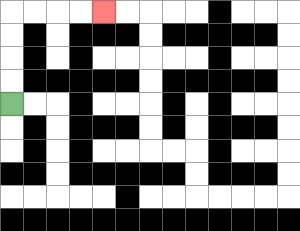{'start': '[0, 4]', 'end': '[4, 0]', 'path_directions': 'U,U,U,U,R,R,R,R', 'path_coordinates': '[[0, 4], [0, 3], [0, 2], [0, 1], [0, 0], [1, 0], [2, 0], [3, 0], [4, 0]]'}